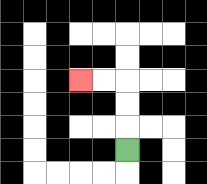{'start': '[5, 6]', 'end': '[3, 3]', 'path_directions': 'U,U,U,L,L', 'path_coordinates': '[[5, 6], [5, 5], [5, 4], [5, 3], [4, 3], [3, 3]]'}